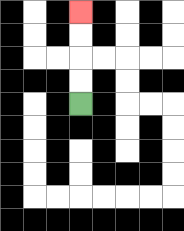{'start': '[3, 4]', 'end': '[3, 0]', 'path_directions': 'U,U,U,U', 'path_coordinates': '[[3, 4], [3, 3], [3, 2], [3, 1], [3, 0]]'}